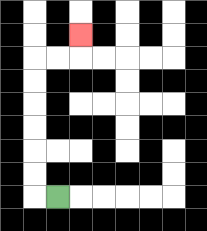{'start': '[2, 8]', 'end': '[3, 1]', 'path_directions': 'L,U,U,U,U,U,U,R,R,U', 'path_coordinates': '[[2, 8], [1, 8], [1, 7], [1, 6], [1, 5], [1, 4], [1, 3], [1, 2], [2, 2], [3, 2], [3, 1]]'}